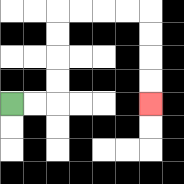{'start': '[0, 4]', 'end': '[6, 4]', 'path_directions': 'R,R,U,U,U,U,R,R,R,R,D,D,D,D', 'path_coordinates': '[[0, 4], [1, 4], [2, 4], [2, 3], [2, 2], [2, 1], [2, 0], [3, 0], [4, 0], [5, 0], [6, 0], [6, 1], [6, 2], [6, 3], [6, 4]]'}